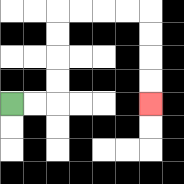{'start': '[0, 4]', 'end': '[6, 4]', 'path_directions': 'R,R,U,U,U,U,R,R,R,R,D,D,D,D', 'path_coordinates': '[[0, 4], [1, 4], [2, 4], [2, 3], [2, 2], [2, 1], [2, 0], [3, 0], [4, 0], [5, 0], [6, 0], [6, 1], [6, 2], [6, 3], [6, 4]]'}